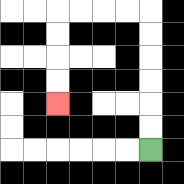{'start': '[6, 6]', 'end': '[2, 4]', 'path_directions': 'U,U,U,U,U,U,L,L,L,L,D,D,D,D', 'path_coordinates': '[[6, 6], [6, 5], [6, 4], [6, 3], [6, 2], [6, 1], [6, 0], [5, 0], [4, 0], [3, 0], [2, 0], [2, 1], [2, 2], [2, 3], [2, 4]]'}